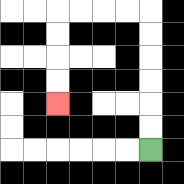{'start': '[6, 6]', 'end': '[2, 4]', 'path_directions': 'U,U,U,U,U,U,L,L,L,L,D,D,D,D', 'path_coordinates': '[[6, 6], [6, 5], [6, 4], [6, 3], [6, 2], [6, 1], [6, 0], [5, 0], [4, 0], [3, 0], [2, 0], [2, 1], [2, 2], [2, 3], [2, 4]]'}